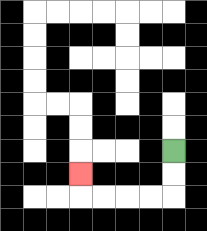{'start': '[7, 6]', 'end': '[3, 7]', 'path_directions': 'D,D,L,L,L,L,U', 'path_coordinates': '[[7, 6], [7, 7], [7, 8], [6, 8], [5, 8], [4, 8], [3, 8], [3, 7]]'}